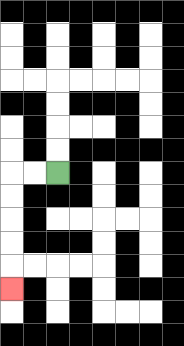{'start': '[2, 7]', 'end': '[0, 12]', 'path_directions': 'L,L,D,D,D,D,D', 'path_coordinates': '[[2, 7], [1, 7], [0, 7], [0, 8], [0, 9], [0, 10], [0, 11], [0, 12]]'}